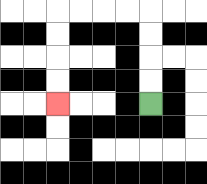{'start': '[6, 4]', 'end': '[2, 4]', 'path_directions': 'U,U,U,U,L,L,L,L,D,D,D,D', 'path_coordinates': '[[6, 4], [6, 3], [6, 2], [6, 1], [6, 0], [5, 0], [4, 0], [3, 0], [2, 0], [2, 1], [2, 2], [2, 3], [2, 4]]'}